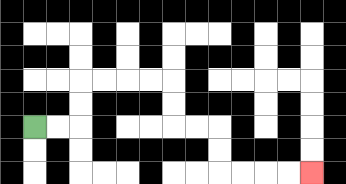{'start': '[1, 5]', 'end': '[13, 7]', 'path_directions': 'R,R,U,U,R,R,R,R,D,D,R,R,D,D,R,R,R,R', 'path_coordinates': '[[1, 5], [2, 5], [3, 5], [3, 4], [3, 3], [4, 3], [5, 3], [6, 3], [7, 3], [7, 4], [7, 5], [8, 5], [9, 5], [9, 6], [9, 7], [10, 7], [11, 7], [12, 7], [13, 7]]'}